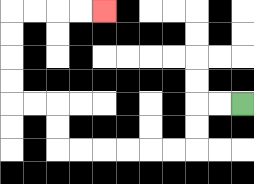{'start': '[10, 4]', 'end': '[4, 0]', 'path_directions': 'L,L,D,D,L,L,L,L,L,L,U,U,L,L,U,U,U,U,R,R,R,R', 'path_coordinates': '[[10, 4], [9, 4], [8, 4], [8, 5], [8, 6], [7, 6], [6, 6], [5, 6], [4, 6], [3, 6], [2, 6], [2, 5], [2, 4], [1, 4], [0, 4], [0, 3], [0, 2], [0, 1], [0, 0], [1, 0], [2, 0], [3, 0], [4, 0]]'}